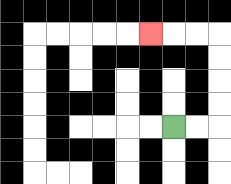{'start': '[7, 5]', 'end': '[6, 1]', 'path_directions': 'R,R,U,U,U,U,L,L,L', 'path_coordinates': '[[7, 5], [8, 5], [9, 5], [9, 4], [9, 3], [9, 2], [9, 1], [8, 1], [7, 1], [6, 1]]'}